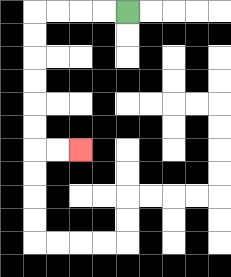{'start': '[5, 0]', 'end': '[3, 6]', 'path_directions': 'L,L,L,L,D,D,D,D,D,D,R,R', 'path_coordinates': '[[5, 0], [4, 0], [3, 0], [2, 0], [1, 0], [1, 1], [1, 2], [1, 3], [1, 4], [1, 5], [1, 6], [2, 6], [3, 6]]'}